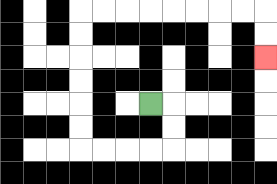{'start': '[6, 4]', 'end': '[11, 2]', 'path_directions': 'R,D,D,L,L,L,L,U,U,U,U,U,U,R,R,R,R,R,R,R,R,D,D', 'path_coordinates': '[[6, 4], [7, 4], [7, 5], [7, 6], [6, 6], [5, 6], [4, 6], [3, 6], [3, 5], [3, 4], [3, 3], [3, 2], [3, 1], [3, 0], [4, 0], [5, 0], [6, 0], [7, 0], [8, 0], [9, 0], [10, 0], [11, 0], [11, 1], [11, 2]]'}